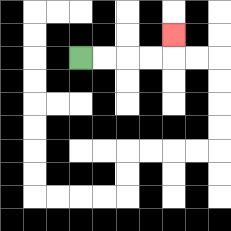{'start': '[3, 2]', 'end': '[7, 1]', 'path_directions': 'R,R,R,R,U', 'path_coordinates': '[[3, 2], [4, 2], [5, 2], [6, 2], [7, 2], [7, 1]]'}